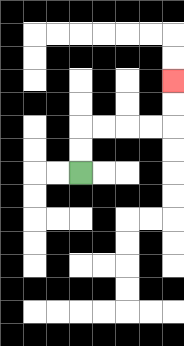{'start': '[3, 7]', 'end': '[7, 3]', 'path_directions': 'U,U,R,R,R,R,U,U', 'path_coordinates': '[[3, 7], [3, 6], [3, 5], [4, 5], [5, 5], [6, 5], [7, 5], [7, 4], [7, 3]]'}